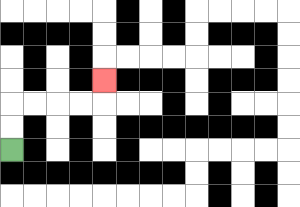{'start': '[0, 6]', 'end': '[4, 3]', 'path_directions': 'U,U,R,R,R,R,U', 'path_coordinates': '[[0, 6], [0, 5], [0, 4], [1, 4], [2, 4], [3, 4], [4, 4], [4, 3]]'}